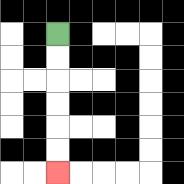{'start': '[2, 1]', 'end': '[2, 7]', 'path_directions': 'D,D,D,D,D,D', 'path_coordinates': '[[2, 1], [2, 2], [2, 3], [2, 4], [2, 5], [2, 6], [2, 7]]'}